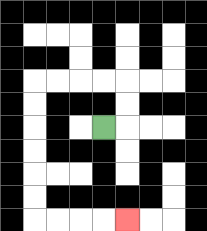{'start': '[4, 5]', 'end': '[5, 9]', 'path_directions': 'R,U,U,L,L,L,L,D,D,D,D,D,D,R,R,R,R', 'path_coordinates': '[[4, 5], [5, 5], [5, 4], [5, 3], [4, 3], [3, 3], [2, 3], [1, 3], [1, 4], [1, 5], [1, 6], [1, 7], [1, 8], [1, 9], [2, 9], [3, 9], [4, 9], [5, 9]]'}